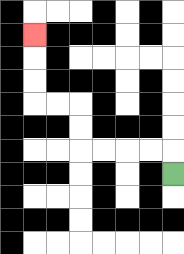{'start': '[7, 7]', 'end': '[1, 1]', 'path_directions': 'U,L,L,L,L,U,U,L,L,U,U,U', 'path_coordinates': '[[7, 7], [7, 6], [6, 6], [5, 6], [4, 6], [3, 6], [3, 5], [3, 4], [2, 4], [1, 4], [1, 3], [1, 2], [1, 1]]'}